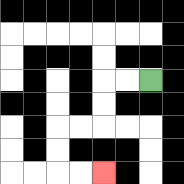{'start': '[6, 3]', 'end': '[4, 7]', 'path_directions': 'L,L,D,D,L,L,D,D,R,R', 'path_coordinates': '[[6, 3], [5, 3], [4, 3], [4, 4], [4, 5], [3, 5], [2, 5], [2, 6], [2, 7], [3, 7], [4, 7]]'}